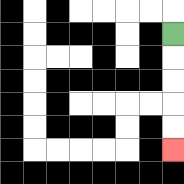{'start': '[7, 1]', 'end': '[7, 6]', 'path_directions': 'D,D,D,D,D', 'path_coordinates': '[[7, 1], [7, 2], [7, 3], [7, 4], [7, 5], [7, 6]]'}